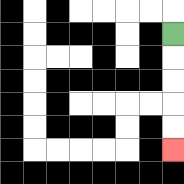{'start': '[7, 1]', 'end': '[7, 6]', 'path_directions': 'D,D,D,D,D', 'path_coordinates': '[[7, 1], [7, 2], [7, 3], [7, 4], [7, 5], [7, 6]]'}